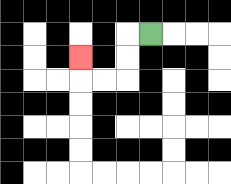{'start': '[6, 1]', 'end': '[3, 2]', 'path_directions': 'L,D,D,L,L,U', 'path_coordinates': '[[6, 1], [5, 1], [5, 2], [5, 3], [4, 3], [3, 3], [3, 2]]'}